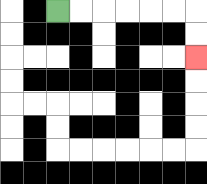{'start': '[2, 0]', 'end': '[8, 2]', 'path_directions': 'R,R,R,R,R,R,D,D', 'path_coordinates': '[[2, 0], [3, 0], [4, 0], [5, 0], [6, 0], [7, 0], [8, 0], [8, 1], [8, 2]]'}